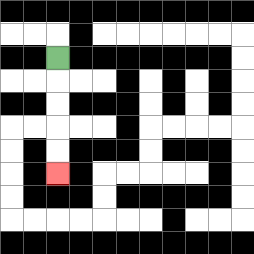{'start': '[2, 2]', 'end': '[2, 7]', 'path_directions': 'D,D,D,D,D', 'path_coordinates': '[[2, 2], [2, 3], [2, 4], [2, 5], [2, 6], [2, 7]]'}